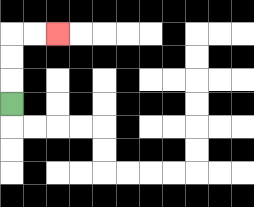{'start': '[0, 4]', 'end': '[2, 1]', 'path_directions': 'U,U,U,R,R', 'path_coordinates': '[[0, 4], [0, 3], [0, 2], [0, 1], [1, 1], [2, 1]]'}